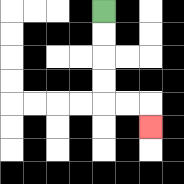{'start': '[4, 0]', 'end': '[6, 5]', 'path_directions': 'D,D,D,D,R,R,D', 'path_coordinates': '[[4, 0], [4, 1], [4, 2], [4, 3], [4, 4], [5, 4], [6, 4], [6, 5]]'}